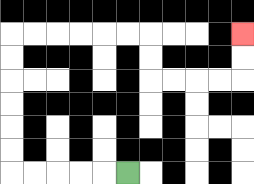{'start': '[5, 7]', 'end': '[10, 1]', 'path_directions': 'L,L,L,L,L,U,U,U,U,U,U,R,R,R,R,R,R,D,D,R,R,R,R,U,U', 'path_coordinates': '[[5, 7], [4, 7], [3, 7], [2, 7], [1, 7], [0, 7], [0, 6], [0, 5], [0, 4], [0, 3], [0, 2], [0, 1], [1, 1], [2, 1], [3, 1], [4, 1], [5, 1], [6, 1], [6, 2], [6, 3], [7, 3], [8, 3], [9, 3], [10, 3], [10, 2], [10, 1]]'}